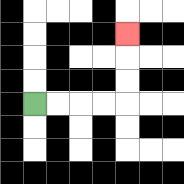{'start': '[1, 4]', 'end': '[5, 1]', 'path_directions': 'R,R,R,R,U,U,U', 'path_coordinates': '[[1, 4], [2, 4], [3, 4], [4, 4], [5, 4], [5, 3], [5, 2], [5, 1]]'}